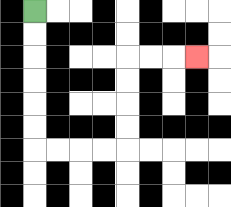{'start': '[1, 0]', 'end': '[8, 2]', 'path_directions': 'D,D,D,D,D,D,R,R,R,R,U,U,U,U,R,R,R', 'path_coordinates': '[[1, 0], [1, 1], [1, 2], [1, 3], [1, 4], [1, 5], [1, 6], [2, 6], [3, 6], [4, 6], [5, 6], [5, 5], [5, 4], [5, 3], [5, 2], [6, 2], [7, 2], [8, 2]]'}